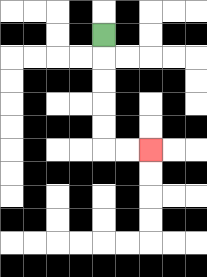{'start': '[4, 1]', 'end': '[6, 6]', 'path_directions': 'D,D,D,D,D,R,R', 'path_coordinates': '[[4, 1], [4, 2], [4, 3], [4, 4], [4, 5], [4, 6], [5, 6], [6, 6]]'}